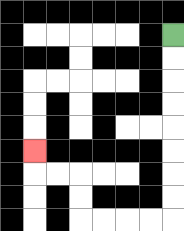{'start': '[7, 1]', 'end': '[1, 6]', 'path_directions': 'D,D,D,D,D,D,D,D,L,L,L,L,U,U,L,L,U', 'path_coordinates': '[[7, 1], [7, 2], [7, 3], [7, 4], [7, 5], [7, 6], [7, 7], [7, 8], [7, 9], [6, 9], [5, 9], [4, 9], [3, 9], [3, 8], [3, 7], [2, 7], [1, 7], [1, 6]]'}